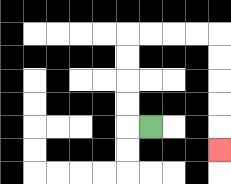{'start': '[6, 5]', 'end': '[9, 6]', 'path_directions': 'L,U,U,U,U,R,R,R,R,D,D,D,D,D', 'path_coordinates': '[[6, 5], [5, 5], [5, 4], [5, 3], [5, 2], [5, 1], [6, 1], [7, 1], [8, 1], [9, 1], [9, 2], [9, 3], [9, 4], [9, 5], [9, 6]]'}